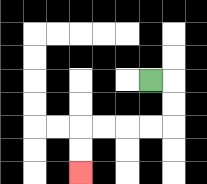{'start': '[6, 3]', 'end': '[3, 7]', 'path_directions': 'R,D,D,L,L,L,L,D,D', 'path_coordinates': '[[6, 3], [7, 3], [7, 4], [7, 5], [6, 5], [5, 5], [4, 5], [3, 5], [3, 6], [3, 7]]'}